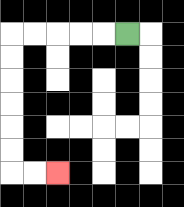{'start': '[5, 1]', 'end': '[2, 7]', 'path_directions': 'L,L,L,L,L,D,D,D,D,D,D,R,R', 'path_coordinates': '[[5, 1], [4, 1], [3, 1], [2, 1], [1, 1], [0, 1], [0, 2], [0, 3], [0, 4], [0, 5], [0, 6], [0, 7], [1, 7], [2, 7]]'}